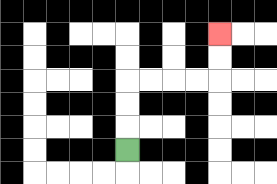{'start': '[5, 6]', 'end': '[9, 1]', 'path_directions': 'U,U,U,R,R,R,R,U,U', 'path_coordinates': '[[5, 6], [5, 5], [5, 4], [5, 3], [6, 3], [7, 3], [8, 3], [9, 3], [9, 2], [9, 1]]'}